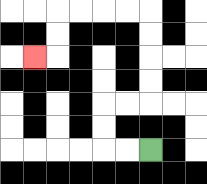{'start': '[6, 6]', 'end': '[1, 2]', 'path_directions': 'L,L,U,U,R,R,U,U,U,U,L,L,L,L,D,D,L', 'path_coordinates': '[[6, 6], [5, 6], [4, 6], [4, 5], [4, 4], [5, 4], [6, 4], [6, 3], [6, 2], [6, 1], [6, 0], [5, 0], [4, 0], [3, 0], [2, 0], [2, 1], [2, 2], [1, 2]]'}